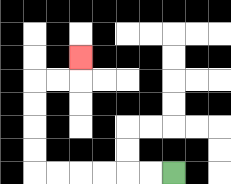{'start': '[7, 7]', 'end': '[3, 2]', 'path_directions': 'L,L,L,L,L,L,U,U,U,U,R,R,U', 'path_coordinates': '[[7, 7], [6, 7], [5, 7], [4, 7], [3, 7], [2, 7], [1, 7], [1, 6], [1, 5], [1, 4], [1, 3], [2, 3], [3, 3], [3, 2]]'}